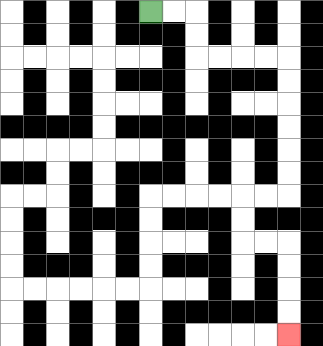{'start': '[6, 0]', 'end': '[12, 14]', 'path_directions': 'R,R,D,D,R,R,R,R,D,D,D,D,D,D,L,L,D,D,R,R,D,D,D,D', 'path_coordinates': '[[6, 0], [7, 0], [8, 0], [8, 1], [8, 2], [9, 2], [10, 2], [11, 2], [12, 2], [12, 3], [12, 4], [12, 5], [12, 6], [12, 7], [12, 8], [11, 8], [10, 8], [10, 9], [10, 10], [11, 10], [12, 10], [12, 11], [12, 12], [12, 13], [12, 14]]'}